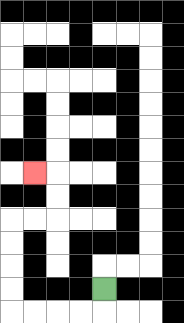{'start': '[4, 12]', 'end': '[1, 7]', 'path_directions': 'D,L,L,L,L,U,U,U,U,R,R,U,U,L', 'path_coordinates': '[[4, 12], [4, 13], [3, 13], [2, 13], [1, 13], [0, 13], [0, 12], [0, 11], [0, 10], [0, 9], [1, 9], [2, 9], [2, 8], [2, 7], [1, 7]]'}